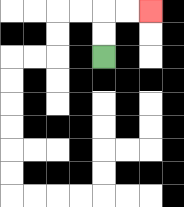{'start': '[4, 2]', 'end': '[6, 0]', 'path_directions': 'U,U,R,R', 'path_coordinates': '[[4, 2], [4, 1], [4, 0], [5, 0], [6, 0]]'}